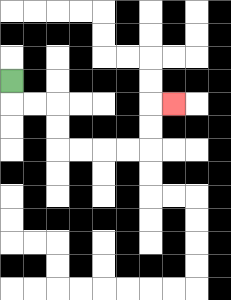{'start': '[0, 3]', 'end': '[7, 4]', 'path_directions': 'D,R,R,D,D,R,R,R,R,U,U,R', 'path_coordinates': '[[0, 3], [0, 4], [1, 4], [2, 4], [2, 5], [2, 6], [3, 6], [4, 6], [5, 6], [6, 6], [6, 5], [6, 4], [7, 4]]'}